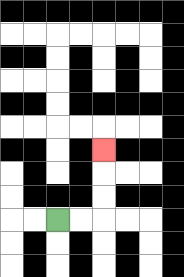{'start': '[2, 9]', 'end': '[4, 6]', 'path_directions': 'R,R,U,U,U', 'path_coordinates': '[[2, 9], [3, 9], [4, 9], [4, 8], [4, 7], [4, 6]]'}